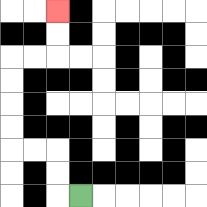{'start': '[3, 8]', 'end': '[2, 0]', 'path_directions': 'L,U,U,L,L,U,U,U,U,R,R,U,U', 'path_coordinates': '[[3, 8], [2, 8], [2, 7], [2, 6], [1, 6], [0, 6], [0, 5], [0, 4], [0, 3], [0, 2], [1, 2], [2, 2], [2, 1], [2, 0]]'}